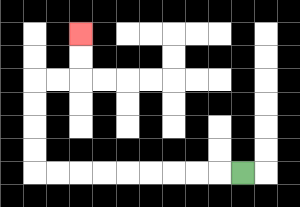{'start': '[10, 7]', 'end': '[3, 1]', 'path_directions': 'L,L,L,L,L,L,L,L,L,U,U,U,U,R,R,U,U', 'path_coordinates': '[[10, 7], [9, 7], [8, 7], [7, 7], [6, 7], [5, 7], [4, 7], [3, 7], [2, 7], [1, 7], [1, 6], [1, 5], [1, 4], [1, 3], [2, 3], [3, 3], [3, 2], [3, 1]]'}